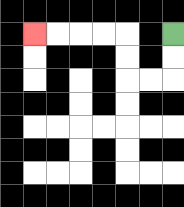{'start': '[7, 1]', 'end': '[1, 1]', 'path_directions': 'D,D,L,L,U,U,L,L,L,L', 'path_coordinates': '[[7, 1], [7, 2], [7, 3], [6, 3], [5, 3], [5, 2], [5, 1], [4, 1], [3, 1], [2, 1], [1, 1]]'}